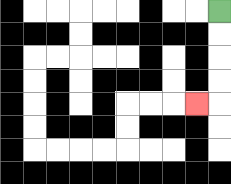{'start': '[9, 0]', 'end': '[8, 4]', 'path_directions': 'D,D,D,D,L', 'path_coordinates': '[[9, 0], [9, 1], [9, 2], [9, 3], [9, 4], [8, 4]]'}